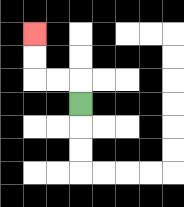{'start': '[3, 4]', 'end': '[1, 1]', 'path_directions': 'U,L,L,U,U', 'path_coordinates': '[[3, 4], [3, 3], [2, 3], [1, 3], [1, 2], [1, 1]]'}